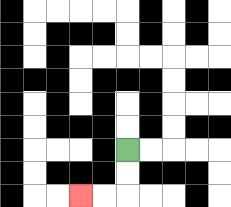{'start': '[5, 6]', 'end': '[3, 8]', 'path_directions': 'D,D,L,L', 'path_coordinates': '[[5, 6], [5, 7], [5, 8], [4, 8], [3, 8]]'}